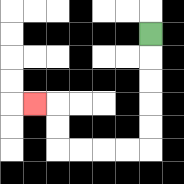{'start': '[6, 1]', 'end': '[1, 4]', 'path_directions': 'D,D,D,D,D,L,L,L,L,U,U,L', 'path_coordinates': '[[6, 1], [6, 2], [6, 3], [6, 4], [6, 5], [6, 6], [5, 6], [4, 6], [3, 6], [2, 6], [2, 5], [2, 4], [1, 4]]'}